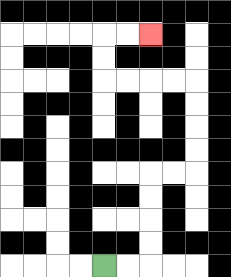{'start': '[4, 11]', 'end': '[6, 1]', 'path_directions': 'R,R,U,U,U,U,R,R,U,U,U,U,L,L,L,L,U,U,R,R', 'path_coordinates': '[[4, 11], [5, 11], [6, 11], [6, 10], [6, 9], [6, 8], [6, 7], [7, 7], [8, 7], [8, 6], [8, 5], [8, 4], [8, 3], [7, 3], [6, 3], [5, 3], [4, 3], [4, 2], [4, 1], [5, 1], [6, 1]]'}